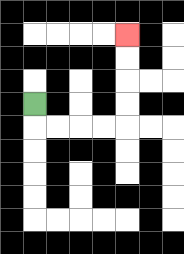{'start': '[1, 4]', 'end': '[5, 1]', 'path_directions': 'D,R,R,R,R,U,U,U,U', 'path_coordinates': '[[1, 4], [1, 5], [2, 5], [3, 5], [4, 5], [5, 5], [5, 4], [5, 3], [5, 2], [5, 1]]'}